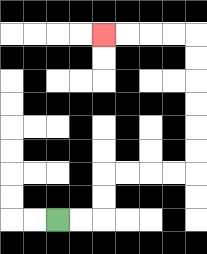{'start': '[2, 9]', 'end': '[4, 1]', 'path_directions': 'R,R,U,U,R,R,R,R,U,U,U,U,U,U,L,L,L,L', 'path_coordinates': '[[2, 9], [3, 9], [4, 9], [4, 8], [4, 7], [5, 7], [6, 7], [7, 7], [8, 7], [8, 6], [8, 5], [8, 4], [8, 3], [8, 2], [8, 1], [7, 1], [6, 1], [5, 1], [4, 1]]'}